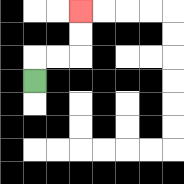{'start': '[1, 3]', 'end': '[3, 0]', 'path_directions': 'U,R,R,U,U', 'path_coordinates': '[[1, 3], [1, 2], [2, 2], [3, 2], [3, 1], [3, 0]]'}